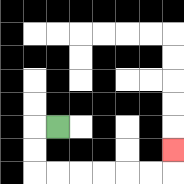{'start': '[2, 5]', 'end': '[7, 6]', 'path_directions': 'L,D,D,R,R,R,R,R,R,U', 'path_coordinates': '[[2, 5], [1, 5], [1, 6], [1, 7], [2, 7], [3, 7], [4, 7], [5, 7], [6, 7], [7, 7], [7, 6]]'}